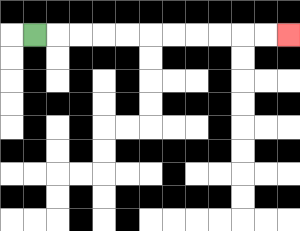{'start': '[1, 1]', 'end': '[12, 1]', 'path_directions': 'R,R,R,R,R,R,R,R,R,R,R', 'path_coordinates': '[[1, 1], [2, 1], [3, 1], [4, 1], [5, 1], [6, 1], [7, 1], [8, 1], [9, 1], [10, 1], [11, 1], [12, 1]]'}